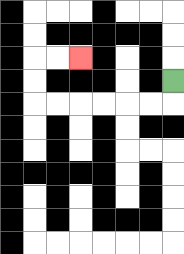{'start': '[7, 3]', 'end': '[3, 2]', 'path_directions': 'D,L,L,L,L,L,L,U,U,R,R', 'path_coordinates': '[[7, 3], [7, 4], [6, 4], [5, 4], [4, 4], [3, 4], [2, 4], [1, 4], [1, 3], [1, 2], [2, 2], [3, 2]]'}